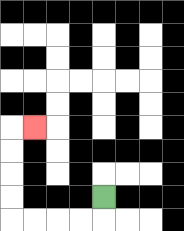{'start': '[4, 8]', 'end': '[1, 5]', 'path_directions': 'D,L,L,L,L,U,U,U,U,R', 'path_coordinates': '[[4, 8], [4, 9], [3, 9], [2, 9], [1, 9], [0, 9], [0, 8], [0, 7], [0, 6], [0, 5], [1, 5]]'}